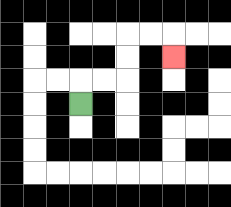{'start': '[3, 4]', 'end': '[7, 2]', 'path_directions': 'U,R,R,U,U,R,R,D', 'path_coordinates': '[[3, 4], [3, 3], [4, 3], [5, 3], [5, 2], [5, 1], [6, 1], [7, 1], [7, 2]]'}